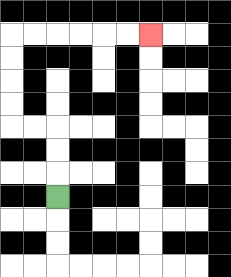{'start': '[2, 8]', 'end': '[6, 1]', 'path_directions': 'U,U,U,L,L,U,U,U,U,R,R,R,R,R,R', 'path_coordinates': '[[2, 8], [2, 7], [2, 6], [2, 5], [1, 5], [0, 5], [0, 4], [0, 3], [0, 2], [0, 1], [1, 1], [2, 1], [3, 1], [4, 1], [5, 1], [6, 1]]'}